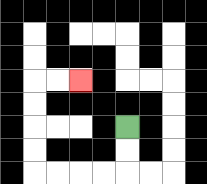{'start': '[5, 5]', 'end': '[3, 3]', 'path_directions': 'D,D,L,L,L,L,U,U,U,U,R,R', 'path_coordinates': '[[5, 5], [5, 6], [5, 7], [4, 7], [3, 7], [2, 7], [1, 7], [1, 6], [1, 5], [1, 4], [1, 3], [2, 3], [3, 3]]'}